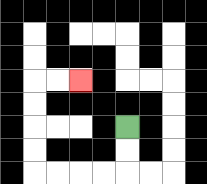{'start': '[5, 5]', 'end': '[3, 3]', 'path_directions': 'D,D,L,L,L,L,U,U,U,U,R,R', 'path_coordinates': '[[5, 5], [5, 6], [5, 7], [4, 7], [3, 7], [2, 7], [1, 7], [1, 6], [1, 5], [1, 4], [1, 3], [2, 3], [3, 3]]'}